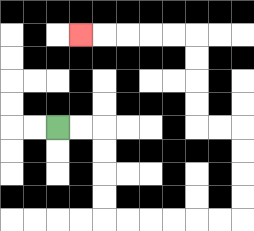{'start': '[2, 5]', 'end': '[3, 1]', 'path_directions': 'R,R,D,D,D,D,R,R,R,R,R,R,U,U,U,U,L,L,U,U,U,U,L,L,L,L,L', 'path_coordinates': '[[2, 5], [3, 5], [4, 5], [4, 6], [4, 7], [4, 8], [4, 9], [5, 9], [6, 9], [7, 9], [8, 9], [9, 9], [10, 9], [10, 8], [10, 7], [10, 6], [10, 5], [9, 5], [8, 5], [8, 4], [8, 3], [8, 2], [8, 1], [7, 1], [6, 1], [5, 1], [4, 1], [3, 1]]'}